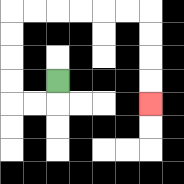{'start': '[2, 3]', 'end': '[6, 4]', 'path_directions': 'D,L,L,U,U,U,U,R,R,R,R,R,R,D,D,D,D', 'path_coordinates': '[[2, 3], [2, 4], [1, 4], [0, 4], [0, 3], [0, 2], [0, 1], [0, 0], [1, 0], [2, 0], [3, 0], [4, 0], [5, 0], [6, 0], [6, 1], [6, 2], [6, 3], [6, 4]]'}